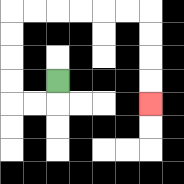{'start': '[2, 3]', 'end': '[6, 4]', 'path_directions': 'D,L,L,U,U,U,U,R,R,R,R,R,R,D,D,D,D', 'path_coordinates': '[[2, 3], [2, 4], [1, 4], [0, 4], [0, 3], [0, 2], [0, 1], [0, 0], [1, 0], [2, 0], [3, 0], [4, 0], [5, 0], [6, 0], [6, 1], [6, 2], [6, 3], [6, 4]]'}